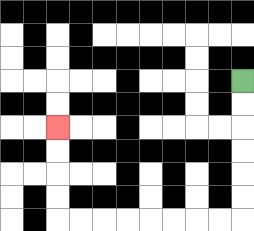{'start': '[10, 3]', 'end': '[2, 5]', 'path_directions': 'D,D,D,D,D,D,L,L,L,L,L,L,L,L,U,U,U,U', 'path_coordinates': '[[10, 3], [10, 4], [10, 5], [10, 6], [10, 7], [10, 8], [10, 9], [9, 9], [8, 9], [7, 9], [6, 9], [5, 9], [4, 9], [3, 9], [2, 9], [2, 8], [2, 7], [2, 6], [2, 5]]'}